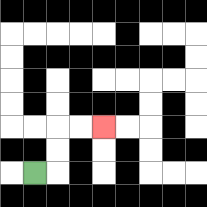{'start': '[1, 7]', 'end': '[4, 5]', 'path_directions': 'R,U,U,R,R', 'path_coordinates': '[[1, 7], [2, 7], [2, 6], [2, 5], [3, 5], [4, 5]]'}